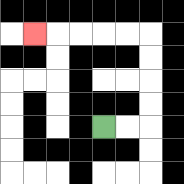{'start': '[4, 5]', 'end': '[1, 1]', 'path_directions': 'R,R,U,U,U,U,L,L,L,L,L', 'path_coordinates': '[[4, 5], [5, 5], [6, 5], [6, 4], [6, 3], [6, 2], [6, 1], [5, 1], [4, 1], [3, 1], [2, 1], [1, 1]]'}